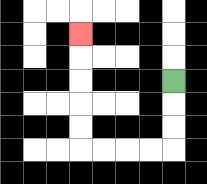{'start': '[7, 3]', 'end': '[3, 1]', 'path_directions': 'D,D,D,L,L,L,L,U,U,U,U,U', 'path_coordinates': '[[7, 3], [7, 4], [7, 5], [7, 6], [6, 6], [5, 6], [4, 6], [3, 6], [3, 5], [3, 4], [3, 3], [3, 2], [3, 1]]'}